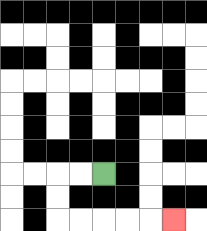{'start': '[4, 7]', 'end': '[7, 9]', 'path_directions': 'L,L,D,D,R,R,R,R,R', 'path_coordinates': '[[4, 7], [3, 7], [2, 7], [2, 8], [2, 9], [3, 9], [4, 9], [5, 9], [6, 9], [7, 9]]'}